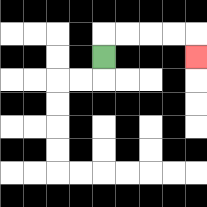{'start': '[4, 2]', 'end': '[8, 2]', 'path_directions': 'U,R,R,R,R,D', 'path_coordinates': '[[4, 2], [4, 1], [5, 1], [6, 1], [7, 1], [8, 1], [8, 2]]'}